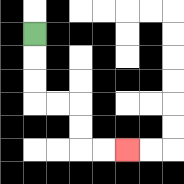{'start': '[1, 1]', 'end': '[5, 6]', 'path_directions': 'D,D,D,R,R,D,D,R,R', 'path_coordinates': '[[1, 1], [1, 2], [1, 3], [1, 4], [2, 4], [3, 4], [3, 5], [3, 6], [4, 6], [5, 6]]'}